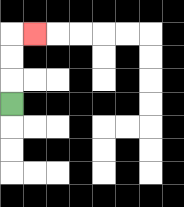{'start': '[0, 4]', 'end': '[1, 1]', 'path_directions': 'U,U,U,R', 'path_coordinates': '[[0, 4], [0, 3], [0, 2], [0, 1], [1, 1]]'}